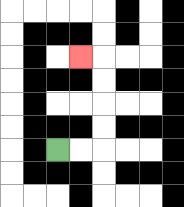{'start': '[2, 6]', 'end': '[3, 2]', 'path_directions': 'R,R,U,U,U,U,L', 'path_coordinates': '[[2, 6], [3, 6], [4, 6], [4, 5], [4, 4], [4, 3], [4, 2], [3, 2]]'}